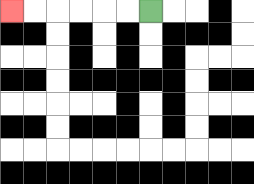{'start': '[6, 0]', 'end': '[0, 0]', 'path_directions': 'L,L,L,L,L,L', 'path_coordinates': '[[6, 0], [5, 0], [4, 0], [3, 0], [2, 0], [1, 0], [0, 0]]'}